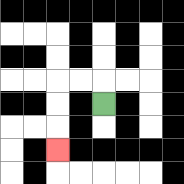{'start': '[4, 4]', 'end': '[2, 6]', 'path_directions': 'U,L,L,D,D,D', 'path_coordinates': '[[4, 4], [4, 3], [3, 3], [2, 3], [2, 4], [2, 5], [2, 6]]'}